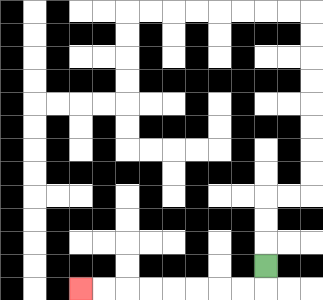{'start': '[11, 11]', 'end': '[3, 12]', 'path_directions': 'D,L,L,L,L,L,L,L,L', 'path_coordinates': '[[11, 11], [11, 12], [10, 12], [9, 12], [8, 12], [7, 12], [6, 12], [5, 12], [4, 12], [3, 12]]'}